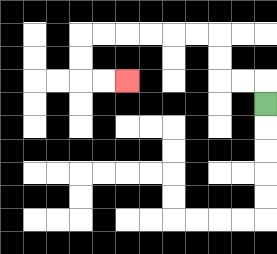{'start': '[11, 4]', 'end': '[5, 3]', 'path_directions': 'U,L,L,U,U,L,L,L,L,L,L,D,D,R,R', 'path_coordinates': '[[11, 4], [11, 3], [10, 3], [9, 3], [9, 2], [9, 1], [8, 1], [7, 1], [6, 1], [5, 1], [4, 1], [3, 1], [3, 2], [3, 3], [4, 3], [5, 3]]'}